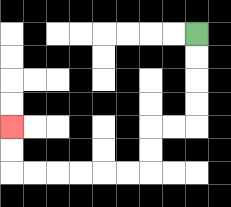{'start': '[8, 1]', 'end': '[0, 5]', 'path_directions': 'D,D,D,D,L,L,D,D,L,L,L,L,L,L,U,U', 'path_coordinates': '[[8, 1], [8, 2], [8, 3], [8, 4], [8, 5], [7, 5], [6, 5], [6, 6], [6, 7], [5, 7], [4, 7], [3, 7], [2, 7], [1, 7], [0, 7], [0, 6], [0, 5]]'}